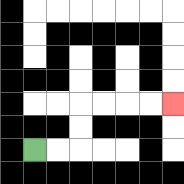{'start': '[1, 6]', 'end': '[7, 4]', 'path_directions': 'R,R,U,U,R,R,R,R', 'path_coordinates': '[[1, 6], [2, 6], [3, 6], [3, 5], [3, 4], [4, 4], [5, 4], [6, 4], [7, 4]]'}